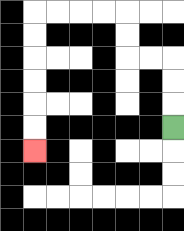{'start': '[7, 5]', 'end': '[1, 6]', 'path_directions': 'U,U,U,L,L,U,U,L,L,L,L,D,D,D,D,D,D', 'path_coordinates': '[[7, 5], [7, 4], [7, 3], [7, 2], [6, 2], [5, 2], [5, 1], [5, 0], [4, 0], [3, 0], [2, 0], [1, 0], [1, 1], [1, 2], [1, 3], [1, 4], [1, 5], [1, 6]]'}